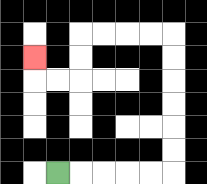{'start': '[2, 7]', 'end': '[1, 2]', 'path_directions': 'R,R,R,R,R,U,U,U,U,U,U,L,L,L,L,D,D,L,L,U', 'path_coordinates': '[[2, 7], [3, 7], [4, 7], [5, 7], [6, 7], [7, 7], [7, 6], [7, 5], [7, 4], [7, 3], [7, 2], [7, 1], [6, 1], [5, 1], [4, 1], [3, 1], [3, 2], [3, 3], [2, 3], [1, 3], [1, 2]]'}